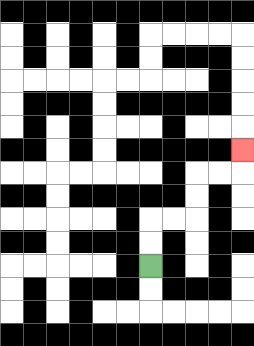{'start': '[6, 11]', 'end': '[10, 6]', 'path_directions': 'U,U,R,R,U,U,R,R,U', 'path_coordinates': '[[6, 11], [6, 10], [6, 9], [7, 9], [8, 9], [8, 8], [8, 7], [9, 7], [10, 7], [10, 6]]'}